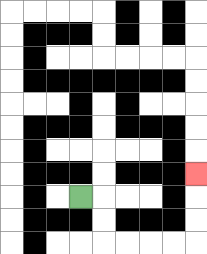{'start': '[3, 8]', 'end': '[8, 7]', 'path_directions': 'R,D,D,R,R,R,R,U,U,U', 'path_coordinates': '[[3, 8], [4, 8], [4, 9], [4, 10], [5, 10], [6, 10], [7, 10], [8, 10], [8, 9], [8, 8], [8, 7]]'}